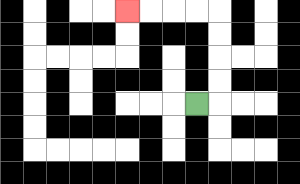{'start': '[8, 4]', 'end': '[5, 0]', 'path_directions': 'R,U,U,U,U,L,L,L,L', 'path_coordinates': '[[8, 4], [9, 4], [9, 3], [9, 2], [9, 1], [9, 0], [8, 0], [7, 0], [6, 0], [5, 0]]'}